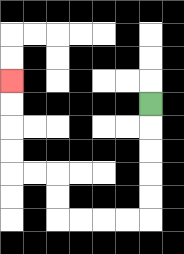{'start': '[6, 4]', 'end': '[0, 3]', 'path_directions': 'D,D,D,D,D,L,L,L,L,U,U,L,L,U,U,U,U', 'path_coordinates': '[[6, 4], [6, 5], [6, 6], [6, 7], [6, 8], [6, 9], [5, 9], [4, 9], [3, 9], [2, 9], [2, 8], [2, 7], [1, 7], [0, 7], [0, 6], [0, 5], [0, 4], [0, 3]]'}